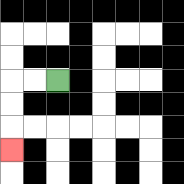{'start': '[2, 3]', 'end': '[0, 6]', 'path_directions': 'L,L,D,D,D', 'path_coordinates': '[[2, 3], [1, 3], [0, 3], [0, 4], [0, 5], [0, 6]]'}